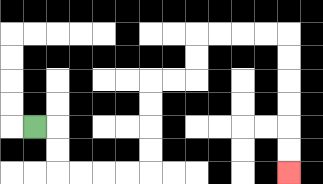{'start': '[1, 5]', 'end': '[12, 7]', 'path_directions': 'R,D,D,R,R,R,R,U,U,U,U,R,R,U,U,R,R,R,R,D,D,D,D,D,D', 'path_coordinates': '[[1, 5], [2, 5], [2, 6], [2, 7], [3, 7], [4, 7], [5, 7], [6, 7], [6, 6], [6, 5], [6, 4], [6, 3], [7, 3], [8, 3], [8, 2], [8, 1], [9, 1], [10, 1], [11, 1], [12, 1], [12, 2], [12, 3], [12, 4], [12, 5], [12, 6], [12, 7]]'}